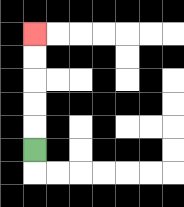{'start': '[1, 6]', 'end': '[1, 1]', 'path_directions': 'U,U,U,U,U', 'path_coordinates': '[[1, 6], [1, 5], [1, 4], [1, 3], [1, 2], [1, 1]]'}